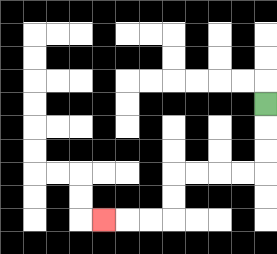{'start': '[11, 4]', 'end': '[4, 9]', 'path_directions': 'D,D,D,L,L,L,L,D,D,L,L,L', 'path_coordinates': '[[11, 4], [11, 5], [11, 6], [11, 7], [10, 7], [9, 7], [8, 7], [7, 7], [7, 8], [7, 9], [6, 9], [5, 9], [4, 9]]'}